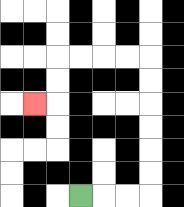{'start': '[3, 8]', 'end': '[1, 4]', 'path_directions': 'R,R,R,U,U,U,U,U,U,L,L,L,L,D,D,L', 'path_coordinates': '[[3, 8], [4, 8], [5, 8], [6, 8], [6, 7], [6, 6], [6, 5], [6, 4], [6, 3], [6, 2], [5, 2], [4, 2], [3, 2], [2, 2], [2, 3], [2, 4], [1, 4]]'}